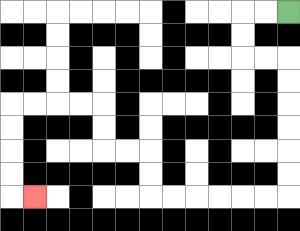{'start': '[12, 0]', 'end': '[1, 8]', 'path_directions': 'L,L,D,D,R,R,D,D,D,D,D,D,L,L,L,L,L,L,U,U,L,L,U,U,L,L,L,L,D,D,D,D,R', 'path_coordinates': '[[12, 0], [11, 0], [10, 0], [10, 1], [10, 2], [11, 2], [12, 2], [12, 3], [12, 4], [12, 5], [12, 6], [12, 7], [12, 8], [11, 8], [10, 8], [9, 8], [8, 8], [7, 8], [6, 8], [6, 7], [6, 6], [5, 6], [4, 6], [4, 5], [4, 4], [3, 4], [2, 4], [1, 4], [0, 4], [0, 5], [0, 6], [0, 7], [0, 8], [1, 8]]'}